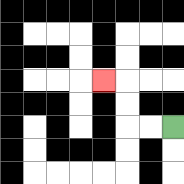{'start': '[7, 5]', 'end': '[4, 3]', 'path_directions': 'L,L,U,U,L', 'path_coordinates': '[[7, 5], [6, 5], [5, 5], [5, 4], [5, 3], [4, 3]]'}